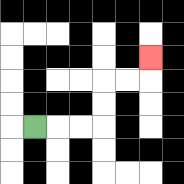{'start': '[1, 5]', 'end': '[6, 2]', 'path_directions': 'R,R,R,U,U,R,R,U', 'path_coordinates': '[[1, 5], [2, 5], [3, 5], [4, 5], [4, 4], [4, 3], [5, 3], [6, 3], [6, 2]]'}